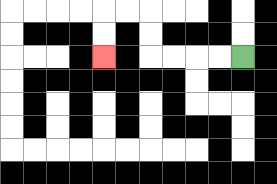{'start': '[10, 2]', 'end': '[4, 2]', 'path_directions': 'L,L,L,L,U,U,L,L,D,D', 'path_coordinates': '[[10, 2], [9, 2], [8, 2], [7, 2], [6, 2], [6, 1], [6, 0], [5, 0], [4, 0], [4, 1], [4, 2]]'}